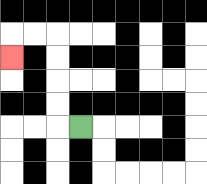{'start': '[3, 5]', 'end': '[0, 2]', 'path_directions': 'L,U,U,U,U,L,L,D', 'path_coordinates': '[[3, 5], [2, 5], [2, 4], [2, 3], [2, 2], [2, 1], [1, 1], [0, 1], [0, 2]]'}